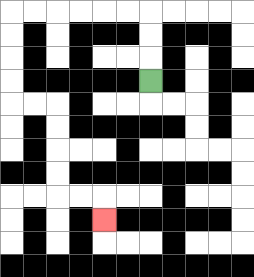{'start': '[6, 3]', 'end': '[4, 9]', 'path_directions': 'U,U,U,L,L,L,L,L,L,D,D,D,D,R,R,D,D,D,D,R,R,D', 'path_coordinates': '[[6, 3], [6, 2], [6, 1], [6, 0], [5, 0], [4, 0], [3, 0], [2, 0], [1, 0], [0, 0], [0, 1], [0, 2], [0, 3], [0, 4], [1, 4], [2, 4], [2, 5], [2, 6], [2, 7], [2, 8], [3, 8], [4, 8], [4, 9]]'}